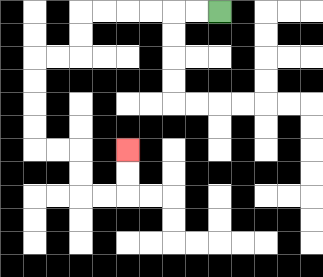{'start': '[9, 0]', 'end': '[5, 6]', 'path_directions': 'L,L,L,L,L,L,D,D,L,L,D,D,D,D,R,R,D,D,R,R,U,U', 'path_coordinates': '[[9, 0], [8, 0], [7, 0], [6, 0], [5, 0], [4, 0], [3, 0], [3, 1], [3, 2], [2, 2], [1, 2], [1, 3], [1, 4], [1, 5], [1, 6], [2, 6], [3, 6], [3, 7], [3, 8], [4, 8], [5, 8], [5, 7], [5, 6]]'}